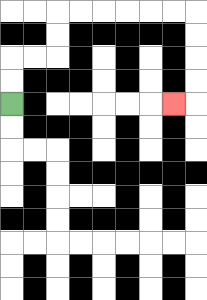{'start': '[0, 4]', 'end': '[7, 4]', 'path_directions': 'U,U,R,R,U,U,R,R,R,R,R,R,D,D,D,D,L', 'path_coordinates': '[[0, 4], [0, 3], [0, 2], [1, 2], [2, 2], [2, 1], [2, 0], [3, 0], [4, 0], [5, 0], [6, 0], [7, 0], [8, 0], [8, 1], [8, 2], [8, 3], [8, 4], [7, 4]]'}